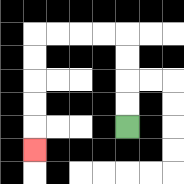{'start': '[5, 5]', 'end': '[1, 6]', 'path_directions': 'U,U,U,U,L,L,L,L,D,D,D,D,D', 'path_coordinates': '[[5, 5], [5, 4], [5, 3], [5, 2], [5, 1], [4, 1], [3, 1], [2, 1], [1, 1], [1, 2], [1, 3], [1, 4], [1, 5], [1, 6]]'}